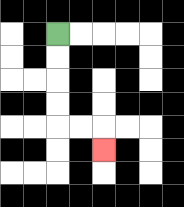{'start': '[2, 1]', 'end': '[4, 6]', 'path_directions': 'D,D,D,D,R,R,D', 'path_coordinates': '[[2, 1], [2, 2], [2, 3], [2, 4], [2, 5], [3, 5], [4, 5], [4, 6]]'}